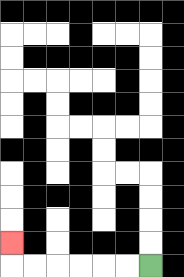{'start': '[6, 11]', 'end': '[0, 10]', 'path_directions': 'L,L,L,L,L,L,U', 'path_coordinates': '[[6, 11], [5, 11], [4, 11], [3, 11], [2, 11], [1, 11], [0, 11], [0, 10]]'}